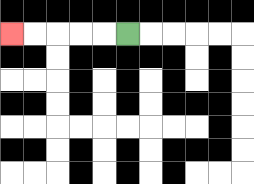{'start': '[5, 1]', 'end': '[0, 1]', 'path_directions': 'L,L,L,L,L', 'path_coordinates': '[[5, 1], [4, 1], [3, 1], [2, 1], [1, 1], [0, 1]]'}